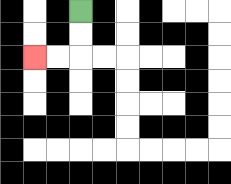{'start': '[3, 0]', 'end': '[1, 2]', 'path_directions': 'D,D,L,L', 'path_coordinates': '[[3, 0], [3, 1], [3, 2], [2, 2], [1, 2]]'}